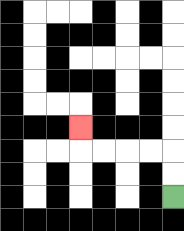{'start': '[7, 8]', 'end': '[3, 5]', 'path_directions': 'U,U,L,L,L,L,U', 'path_coordinates': '[[7, 8], [7, 7], [7, 6], [6, 6], [5, 6], [4, 6], [3, 6], [3, 5]]'}